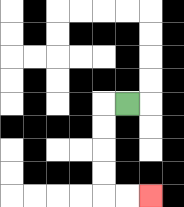{'start': '[5, 4]', 'end': '[6, 8]', 'path_directions': 'L,D,D,D,D,R,R', 'path_coordinates': '[[5, 4], [4, 4], [4, 5], [4, 6], [4, 7], [4, 8], [5, 8], [6, 8]]'}